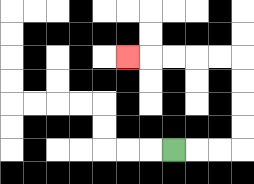{'start': '[7, 6]', 'end': '[5, 2]', 'path_directions': 'R,R,R,U,U,U,U,L,L,L,L,L', 'path_coordinates': '[[7, 6], [8, 6], [9, 6], [10, 6], [10, 5], [10, 4], [10, 3], [10, 2], [9, 2], [8, 2], [7, 2], [6, 2], [5, 2]]'}